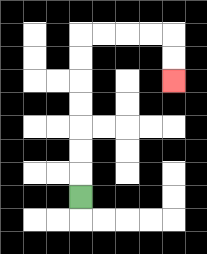{'start': '[3, 8]', 'end': '[7, 3]', 'path_directions': 'U,U,U,U,U,U,U,R,R,R,R,D,D', 'path_coordinates': '[[3, 8], [3, 7], [3, 6], [3, 5], [3, 4], [3, 3], [3, 2], [3, 1], [4, 1], [5, 1], [6, 1], [7, 1], [7, 2], [7, 3]]'}